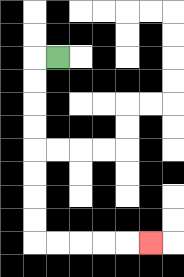{'start': '[2, 2]', 'end': '[6, 10]', 'path_directions': 'L,D,D,D,D,D,D,D,D,R,R,R,R,R', 'path_coordinates': '[[2, 2], [1, 2], [1, 3], [1, 4], [1, 5], [1, 6], [1, 7], [1, 8], [1, 9], [1, 10], [2, 10], [3, 10], [4, 10], [5, 10], [6, 10]]'}